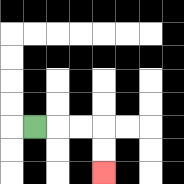{'start': '[1, 5]', 'end': '[4, 7]', 'path_directions': 'R,R,R,D,D', 'path_coordinates': '[[1, 5], [2, 5], [3, 5], [4, 5], [4, 6], [4, 7]]'}